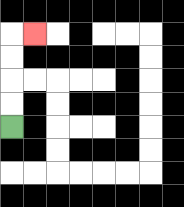{'start': '[0, 5]', 'end': '[1, 1]', 'path_directions': 'U,U,U,U,R', 'path_coordinates': '[[0, 5], [0, 4], [0, 3], [0, 2], [0, 1], [1, 1]]'}